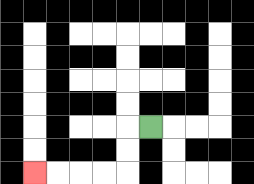{'start': '[6, 5]', 'end': '[1, 7]', 'path_directions': 'L,D,D,L,L,L,L', 'path_coordinates': '[[6, 5], [5, 5], [5, 6], [5, 7], [4, 7], [3, 7], [2, 7], [1, 7]]'}